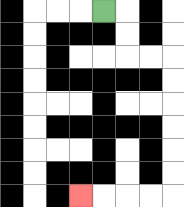{'start': '[4, 0]', 'end': '[3, 8]', 'path_directions': 'R,D,D,R,R,D,D,D,D,D,D,L,L,L,L', 'path_coordinates': '[[4, 0], [5, 0], [5, 1], [5, 2], [6, 2], [7, 2], [7, 3], [7, 4], [7, 5], [7, 6], [7, 7], [7, 8], [6, 8], [5, 8], [4, 8], [3, 8]]'}